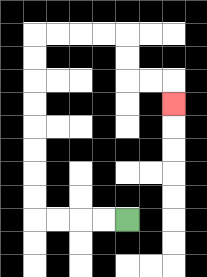{'start': '[5, 9]', 'end': '[7, 4]', 'path_directions': 'L,L,L,L,U,U,U,U,U,U,U,U,R,R,R,R,D,D,R,R,D', 'path_coordinates': '[[5, 9], [4, 9], [3, 9], [2, 9], [1, 9], [1, 8], [1, 7], [1, 6], [1, 5], [1, 4], [1, 3], [1, 2], [1, 1], [2, 1], [3, 1], [4, 1], [5, 1], [5, 2], [5, 3], [6, 3], [7, 3], [7, 4]]'}